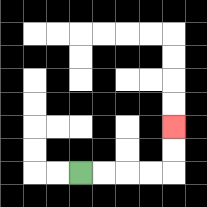{'start': '[3, 7]', 'end': '[7, 5]', 'path_directions': 'R,R,R,R,U,U', 'path_coordinates': '[[3, 7], [4, 7], [5, 7], [6, 7], [7, 7], [7, 6], [7, 5]]'}